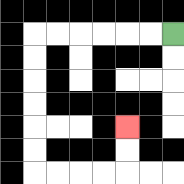{'start': '[7, 1]', 'end': '[5, 5]', 'path_directions': 'L,L,L,L,L,L,D,D,D,D,D,D,R,R,R,R,U,U', 'path_coordinates': '[[7, 1], [6, 1], [5, 1], [4, 1], [3, 1], [2, 1], [1, 1], [1, 2], [1, 3], [1, 4], [1, 5], [1, 6], [1, 7], [2, 7], [3, 7], [4, 7], [5, 7], [5, 6], [5, 5]]'}